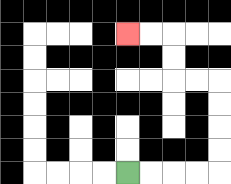{'start': '[5, 7]', 'end': '[5, 1]', 'path_directions': 'R,R,R,R,U,U,U,U,L,L,U,U,L,L', 'path_coordinates': '[[5, 7], [6, 7], [7, 7], [8, 7], [9, 7], [9, 6], [9, 5], [9, 4], [9, 3], [8, 3], [7, 3], [7, 2], [7, 1], [6, 1], [5, 1]]'}